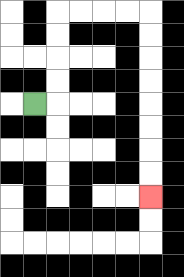{'start': '[1, 4]', 'end': '[6, 8]', 'path_directions': 'R,U,U,U,U,R,R,R,R,D,D,D,D,D,D,D,D', 'path_coordinates': '[[1, 4], [2, 4], [2, 3], [2, 2], [2, 1], [2, 0], [3, 0], [4, 0], [5, 0], [6, 0], [6, 1], [6, 2], [6, 3], [6, 4], [6, 5], [6, 6], [6, 7], [6, 8]]'}